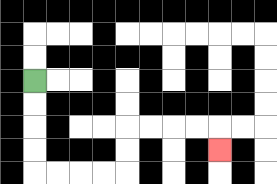{'start': '[1, 3]', 'end': '[9, 6]', 'path_directions': 'D,D,D,D,R,R,R,R,U,U,R,R,R,R,D', 'path_coordinates': '[[1, 3], [1, 4], [1, 5], [1, 6], [1, 7], [2, 7], [3, 7], [4, 7], [5, 7], [5, 6], [5, 5], [6, 5], [7, 5], [8, 5], [9, 5], [9, 6]]'}